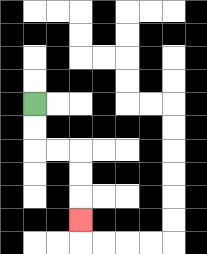{'start': '[1, 4]', 'end': '[3, 9]', 'path_directions': 'D,D,R,R,D,D,D', 'path_coordinates': '[[1, 4], [1, 5], [1, 6], [2, 6], [3, 6], [3, 7], [3, 8], [3, 9]]'}